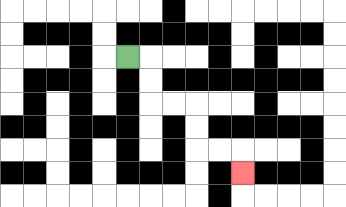{'start': '[5, 2]', 'end': '[10, 7]', 'path_directions': 'R,D,D,R,R,D,D,R,R,D', 'path_coordinates': '[[5, 2], [6, 2], [6, 3], [6, 4], [7, 4], [8, 4], [8, 5], [8, 6], [9, 6], [10, 6], [10, 7]]'}